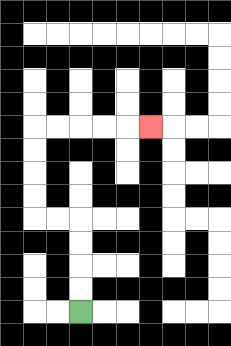{'start': '[3, 13]', 'end': '[6, 5]', 'path_directions': 'U,U,U,U,L,L,U,U,U,U,R,R,R,R,R', 'path_coordinates': '[[3, 13], [3, 12], [3, 11], [3, 10], [3, 9], [2, 9], [1, 9], [1, 8], [1, 7], [1, 6], [1, 5], [2, 5], [3, 5], [4, 5], [5, 5], [6, 5]]'}